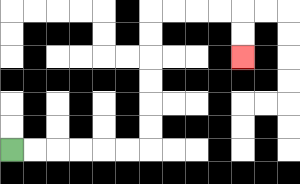{'start': '[0, 6]', 'end': '[10, 2]', 'path_directions': 'R,R,R,R,R,R,U,U,U,U,U,U,R,R,R,R,D,D', 'path_coordinates': '[[0, 6], [1, 6], [2, 6], [3, 6], [4, 6], [5, 6], [6, 6], [6, 5], [6, 4], [6, 3], [6, 2], [6, 1], [6, 0], [7, 0], [8, 0], [9, 0], [10, 0], [10, 1], [10, 2]]'}